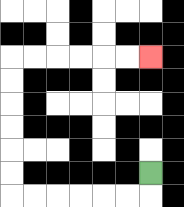{'start': '[6, 7]', 'end': '[6, 2]', 'path_directions': 'D,L,L,L,L,L,L,U,U,U,U,U,U,R,R,R,R,R,R', 'path_coordinates': '[[6, 7], [6, 8], [5, 8], [4, 8], [3, 8], [2, 8], [1, 8], [0, 8], [0, 7], [0, 6], [0, 5], [0, 4], [0, 3], [0, 2], [1, 2], [2, 2], [3, 2], [4, 2], [5, 2], [6, 2]]'}